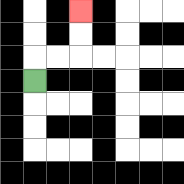{'start': '[1, 3]', 'end': '[3, 0]', 'path_directions': 'U,R,R,U,U', 'path_coordinates': '[[1, 3], [1, 2], [2, 2], [3, 2], [3, 1], [3, 0]]'}